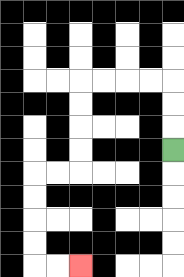{'start': '[7, 6]', 'end': '[3, 11]', 'path_directions': 'U,U,U,L,L,L,L,D,D,D,D,L,L,D,D,D,D,R,R', 'path_coordinates': '[[7, 6], [7, 5], [7, 4], [7, 3], [6, 3], [5, 3], [4, 3], [3, 3], [3, 4], [3, 5], [3, 6], [3, 7], [2, 7], [1, 7], [1, 8], [1, 9], [1, 10], [1, 11], [2, 11], [3, 11]]'}